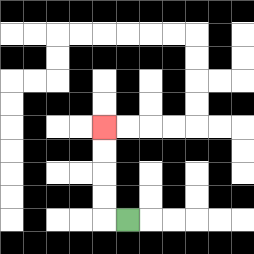{'start': '[5, 9]', 'end': '[4, 5]', 'path_directions': 'L,U,U,U,U', 'path_coordinates': '[[5, 9], [4, 9], [4, 8], [4, 7], [4, 6], [4, 5]]'}